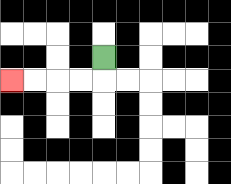{'start': '[4, 2]', 'end': '[0, 3]', 'path_directions': 'D,L,L,L,L', 'path_coordinates': '[[4, 2], [4, 3], [3, 3], [2, 3], [1, 3], [0, 3]]'}